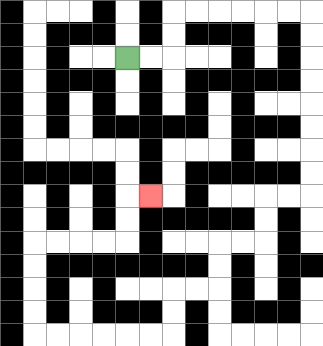{'start': '[5, 2]', 'end': '[6, 8]', 'path_directions': 'R,R,U,U,R,R,R,R,R,R,D,D,D,D,D,D,D,D,L,L,D,D,L,L,D,D,L,L,D,D,L,L,L,L,L,L,U,U,U,U,R,R,R,R,U,U,R', 'path_coordinates': '[[5, 2], [6, 2], [7, 2], [7, 1], [7, 0], [8, 0], [9, 0], [10, 0], [11, 0], [12, 0], [13, 0], [13, 1], [13, 2], [13, 3], [13, 4], [13, 5], [13, 6], [13, 7], [13, 8], [12, 8], [11, 8], [11, 9], [11, 10], [10, 10], [9, 10], [9, 11], [9, 12], [8, 12], [7, 12], [7, 13], [7, 14], [6, 14], [5, 14], [4, 14], [3, 14], [2, 14], [1, 14], [1, 13], [1, 12], [1, 11], [1, 10], [2, 10], [3, 10], [4, 10], [5, 10], [5, 9], [5, 8], [6, 8]]'}